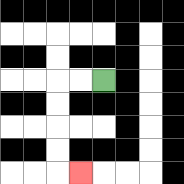{'start': '[4, 3]', 'end': '[3, 7]', 'path_directions': 'L,L,D,D,D,D,R', 'path_coordinates': '[[4, 3], [3, 3], [2, 3], [2, 4], [2, 5], [2, 6], [2, 7], [3, 7]]'}